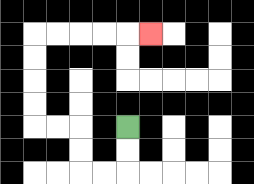{'start': '[5, 5]', 'end': '[6, 1]', 'path_directions': 'D,D,L,L,U,U,L,L,U,U,U,U,R,R,R,R,R', 'path_coordinates': '[[5, 5], [5, 6], [5, 7], [4, 7], [3, 7], [3, 6], [3, 5], [2, 5], [1, 5], [1, 4], [1, 3], [1, 2], [1, 1], [2, 1], [3, 1], [4, 1], [5, 1], [6, 1]]'}